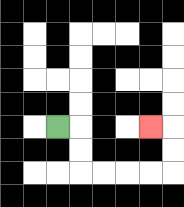{'start': '[2, 5]', 'end': '[6, 5]', 'path_directions': 'R,D,D,R,R,R,R,U,U,L', 'path_coordinates': '[[2, 5], [3, 5], [3, 6], [3, 7], [4, 7], [5, 7], [6, 7], [7, 7], [7, 6], [7, 5], [6, 5]]'}